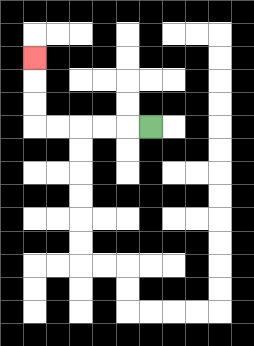{'start': '[6, 5]', 'end': '[1, 2]', 'path_directions': 'L,L,L,L,L,U,U,U', 'path_coordinates': '[[6, 5], [5, 5], [4, 5], [3, 5], [2, 5], [1, 5], [1, 4], [1, 3], [1, 2]]'}